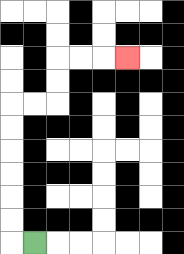{'start': '[1, 10]', 'end': '[5, 2]', 'path_directions': 'L,U,U,U,U,U,U,R,R,U,U,R,R,R', 'path_coordinates': '[[1, 10], [0, 10], [0, 9], [0, 8], [0, 7], [0, 6], [0, 5], [0, 4], [1, 4], [2, 4], [2, 3], [2, 2], [3, 2], [4, 2], [5, 2]]'}